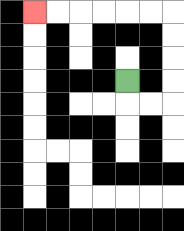{'start': '[5, 3]', 'end': '[1, 0]', 'path_directions': 'D,R,R,U,U,U,U,L,L,L,L,L,L', 'path_coordinates': '[[5, 3], [5, 4], [6, 4], [7, 4], [7, 3], [7, 2], [7, 1], [7, 0], [6, 0], [5, 0], [4, 0], [3, 0], [2, 0], [1, 0]]'}